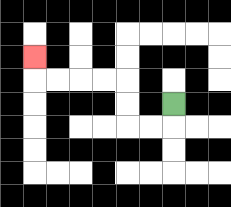{'start': '[7, 4]', 'end': '[1, 2]', 'path_directions': 'D,L,L,U,U,L,L,L,L,U', 'path_coordinates': '[[7, 4], [7, 5], [6, 5], [5, 5], [5, 4], [5, 3], [4, 3], [3, 3], [2, 3], [1, 3], [1, 2]]'}